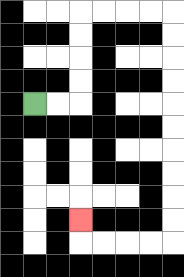{'start': '[1, 4]', 'end': '[3, 9]', 'path_directions': 'R,R,U,U,U,U,R,R,R,R,D,D,D,D,D,D,D,D,D,D,L,L,L,L,U', 'path_coordinates': '[[1, 4], [2, 4], [3, 4], [3, 3], [3, 2], [3, 1], [3, 0], [4, 0], [5, 0], [6, 0], [7, 0], [7, 1], [7, 2], [7, 3], [7, 4], [7, 5], [7, 6], [7, 7], [7, 8], [7, 9], [7, 10], [6, 10], [5, 10], [4, 10], [3, 10], [3, 9]]'}